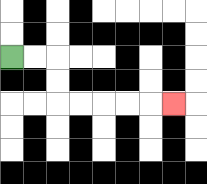{'start': '[0, 2]', 'end': '[7, 4]', 'path_directions': 'R,R,D,D,R,R,R,R,R', 'path_coordinates': '[[0, 2], [1, 2], [2, 2], [2, 3], [2, 4], [3, 4], [4, 4], [5, 4], [6, 4], [7, 4]]'}